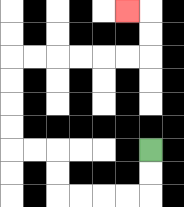{'start': '[6, 6]', 'end': '[5, 0]', 'path_directions': 'D,D,L,L,L,L,U,U,L,L,U,U,U,U,R,R,R,R,R,R,U,U,L', 'path_coordinates': '[[6, 6], [6, 7], [6, 8], [5, 8], [4, 8], [3, 8], [2, 8], [2, 7], [2, 6], [1, 6], [0, 6], [0, 5], [0, 4], [0, 3], [0, 2], [1, 2], [2, 2], [3, 2], [4, 2], [5, 2], [6, 2], [6, 1], [6, 0], [5, 0]]'}